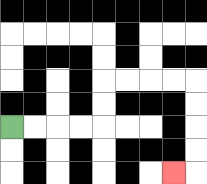{'start': '[0, 5]', 'end': '[7, 7]', 'path_directions': 'R,R,R,R,U,U,R,R,R,R,D,D,D,D,L', 'path_coordinates': '[[0, 5], [1, 5], [2, 5], [3, 5], [4, 5], [4, 4], [4, 3], [5, 3], [6, 3], [7, 3], [8, 3], [8, 4], [8, 5], [8, 6], [8, 7], [7, 7]]'}